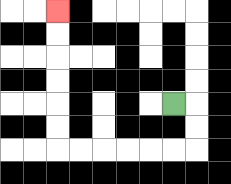{'start': '[7, 4]', 'end': '[2, 0]', 'path_directions': 'R,D,D,L,L,L,L,L,L,U,U,U,U,U,U', 'path_coordinates': '[[7, 4], [8, 4], [8, 5], [8, 6], [7, 6], [6, 6], [5, 6], [4, 6], [3, 6], [2, 6], [2, 5], [2, 4], [2, 3], [2, 2], [2, 1], [2, 0]]'}